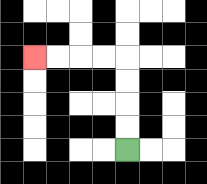{'start': '[5, 6]', 'end': '[1, 2]', 'path_directions': 'U,U,U,U,L,L,L,L', 'path_coordinates': '[[5, 6], [5, 5], [5, 4], [5, 3], [5, 2], [4, 2], [3, 2], [2, 2], [1, 2]]'}